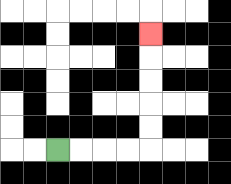{'start': '[2, 6]', 'end': '[6, 1]', 'path_directions': 'R,R,R,R,U,U,U,U,U', 'path_coordinates': '[[2, 6], [3, 6], [4, 6], [5, 6], [6, 6], [6, 5], [6, 4], [6, 3], [6, 2], [6, 1]]'}